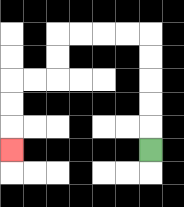{'start': '[6, 6]', 'end': '[0, 6]', 'path_directions': 'U,U,U,U,U,L,L,L,L,D,D,L,L,D,D,D', 'path_coordinates': '[[6, 6], [6, 5], [6, 4], [6, 3], [6, 2], [6, 1], [5, 1], [4, 1], [3, 1], [2, 1], [2, 2], [2, 3], [1, 3], [0, 3], [0, 4], [0, 5], [0, 6]]'}